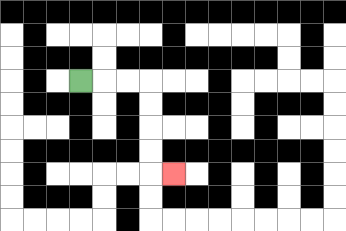{'start': '[3, 3]', 'end': '[7, 7]', 'path_directions': 'R,R,R,D,D,D,D,R', 'path_coordinates': '[[3, 3], [4, 3], [5, 3], [6, 3], [6, 4], [6, 5], [6, 6], [6, 7], [7, 7]]'}